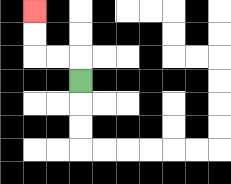{'start': '[3, 3]', 'end': '[1, 0]', 'path_directions': 'U,L,L,U,U', 'path_coordinates': '[[3, 3], [3, 2], [2, 2], [1, 2], [1, 1], [1, 0]]'}